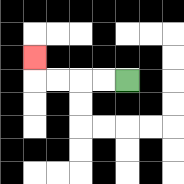{'start': '[5, 3]', 'end': '[1, 2]', 'path_directions': 'L,L,L,L,U', 'path_coordinates': '[[5, 3], [4, 3], [3, 3], [2, 3], [1, 3], [1, 2]]'}